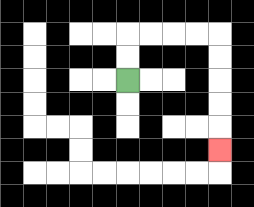{'start': '[5, 3]', 'end': '[9, 6]', 'path_directions': 'U,U,R,R,R,R,D,D,D,D,D', 'path_coordinates': '[[5, 3], [5, 2], [5, 1], [6, 1], [7, 1], [8, 1], [9, 1], [9, 2], [9, 3], [9, 4], [9, 5], [9, 6]]'}